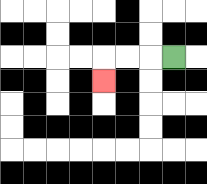{'start': '[7, 2]', 'end': '[4, 3]', 'path_directions': 'L,L,L,D', 'path_coordinates': '[[7, 2], [6, 2], [5, 2], [4, 2], [4, 3]]'}